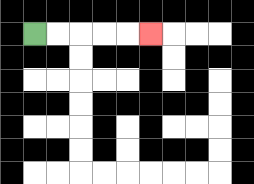{'start': '[1, 1]', 'end': '[6, 1]', 'path_directions': 'R,R,R,R,R', 'path_coordinates': '[[1, 1], [2, 1], [3, 1], [4, 1], [5, 1], [6, 1]]'}